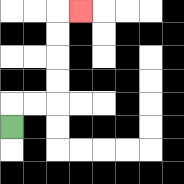{'start': '[0, 5]', 'end': '[3, 0]', 'path_directions': 'U,R,R,U,U,U,U,R', 'path_coordinates': '[[0, 5], [0, 4], [1, 4], [2, 4], [2, 3], [2, 2], [2, 1], [2, 0], [3, 0]]'}